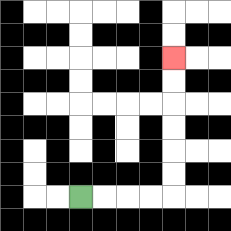{'start': '[3, 8]', 'end': '[7, 2]', 'path_directions': 'R,R,R,R,U,U,U,U,U,U', 'path_coordinates': '[[3, 8], [4, 8], [5, 8], [6, 8], [7, 8], [7, 7], [7, 6], [7, 5], [7, 4], [7, 3], [7, 2]]'}